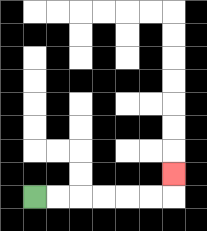{'start': '[1, 8]', 'end': '[7, 7]', 'path_directions': 'R,R,R,R,R,R,U', 'path_coordinates': '[[1, 8], [2, 8], [3, 8], [4, 8], [5, 8], [6, 8], [7, 8], [7, 7]]'}